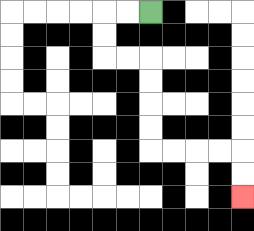{'start': '[6, 0]', 'end': '[10, 8]', 'path_directions': 'L,L,D,D,R,R,D,D,D,D,R,R,R,R,D,D', 'path_coordinates': '[[6, 0], [5, 0], [4, 0], [4, 1], [4, 2], [5, 2], [6, 2], [6, 3], [6, 4], [6, 5], [6, 6], [7, 6], [8, 6], [9, 6], [10, 6], [10, 7], [10, 8]]'}